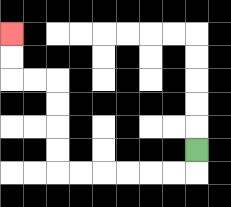{'start': '[8, 6]', 'end': '[0, 1]', 'path_directions': 'D,L,L,L,L,L,L,U,U,U,U,L,L,U,U', 'path_coordinates': '[[8, 6], [8, 7], [7, 7], [6, 7], [5, 7], [4, 7], [3, 7], [2, 7], [2, 6], [2, 5], [2, 4], [2, 3], [1, 3], [0, 3], [0, 2], [0, 1]]'}